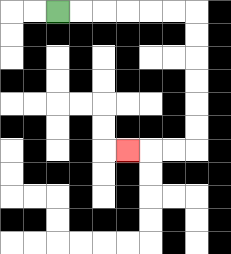{'start': '[2, 0]', 'end': '[5, 6]', 'path_directions': 'R,R,R,R,R,R,D,D,D,D,D,D,L,L,L', 'path_coordinates': '[[2, 0], [3, 0], [4, 0], [5, 0], [6, 0], [7, 0], [8, 0], [8, 1], [8, 2], [8, 3], [8, 4], [8, 5], [8, 6], [7, 6], [6, 6], [5, 6]]'}